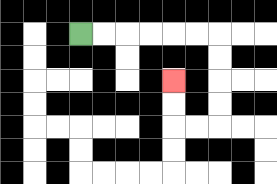{'start': '[3, 1]', 'end': '[7, 3]', 'path_directions': 'R,R,R,R,R,R,D,D,D,D,L,L,U,U', 'path_coordinates': '[[3, 1], [4, 1], [5, 1], [6, 1], [7, 1], [8, 1], [9, 1], [9, 2], [9, 3], [9, 4], [9, 5], [8, 5], [7, 5], [7, 4], [7, 3]]'}